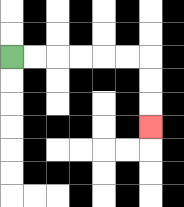{'start': '[0, 2]', 'end': '[6, 5]', 'path_directions': 'R,R,R,R,R,R,D,D,D', 'path_coordinates': '[[0, 2], [1, 2], [2, 2], [3, 2], [4, 2], [5, 2], [6, 2], [6, 3], [6, 4], [6, 5]]'}